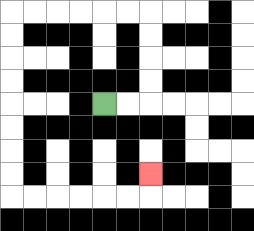{'start': '[4, 4]', 'end': '[6, 7]', 'path_directions': 'R,R,U,U,U,U,L,L,L,L,L,L,D,D,D,D,D,D,D,D,R,R,R,R,R,R,U', 'path_coordinates': '[[4, 4], [5, 4], [6, 4], [6, 3], [6, 2], [6, 1], [6, 0], [5, 0], [4, 0], [3, 0], [2, 0], [1, 0], [0, 0], [0, 1], [0, 2], [0, 3], [0, 4], [0, 5], [0, 6], [0, 7], [0, 8], [1, 8], [2, 8], [3, 8], [4, 8], [5, 8], [6, 8], [6, 7]]'}